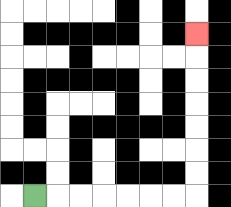{'start': '[1, 8]', 'end': '[8, 1]', 'path_directions': 'R,R,R,R,R,R,R,U,U,U,U,U,U,U', 'path_coordinates': '[[1, 8], [2, 8], [3, 8], [4, 8], [5, 8], [6, 8], [7, 8], [8, 8], [8, 7], [8, 6], [8, 5], [8, 4], [8, 3], [8, 2], [8, 1]]'}